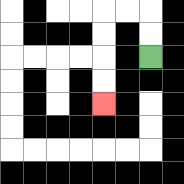{'start': '[6, 2]', 'end': '[4, 4]', 'path_directions': 'U,U,L,L,D,D,D,D', 'path_coordinates': '[[6, 2], [6, 1], [6, 0], [5, 0], [4, 0], [4, 1], [4, 2], [4, 3], [4, 4]]'}